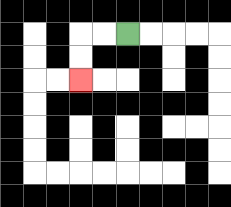{'start': '[5, 1]', 'end': '[3, 3]', 'path_directions': 'L,L,D,D', 'path_coordinates': '[[5, 1], [4, 1], [3, 1], [3, 2], [3, 3]]'}